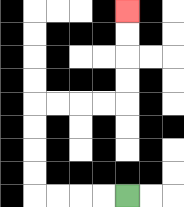{'start': '[5, 8]', 'end': '[5, 0]', 'path_directions': 'L,L,L,L,U,U,U,U,R,R,R,R,U,U,U,U', 'path_coordinates': '[[5, 8], [4, 8], [3, 8], [2, 8], [1, 8], [1, 7], [1, 6], [1, 5], [1, 4], [2, 4], [3, 4], [4, 4], [5, 4], [5, 3], [5, 2], [5, 1], [5, 0]]'}